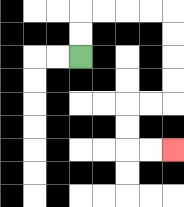{'start': '[3, 2]', 'end': '[7, 6]', 'path_directions': 'U,U,R,R,R,R,D,D,D,D,L,L,D,D,R,R', 'path_coordinates': '[[3, 2], [3, 1], [3, 0], [4, 0], [5, 0], [6, 0], [7, 0], [7, 1], [7, 2], [7, 3], [7, 4], [6, 4], [5, 4], [5, 5], [5, 6], [6, 6], [7, 6]]'}